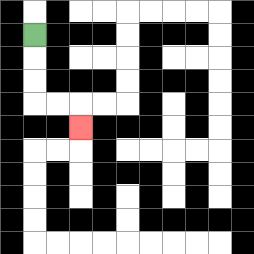{'start': '[1, 1]', 'end': '[3, 5]', 'path_directions': 'D,D,D,R,R,D', 'path_coordinates': '[[1, 1], [1, 2], [1, 3], [1, 4], [2, 4], [3, 4], [3, 5]]'}